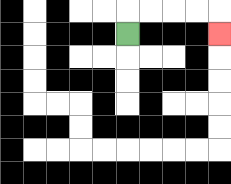{'start': '[5, 1]', 'end': '[9, 1]', 'path_directions': 'U,R,R,R,R,D', 'path_coordinates': '[[5, 1], [5, 0], [6, 0], [7, 0], [8, 0], [9, 0], [9, 1]]'}